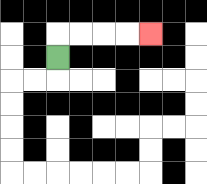{'start': '[2, 2]', 'end': '[6, 1]', 'path_directions': 'U,R,R,R,R', 'path_coordinates': '[[2, 2], [2, 1], [3, 1], [4, 1], [5, 1], [6, 1]]'}